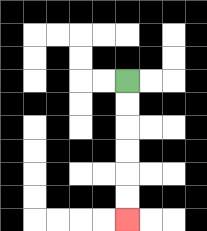{'start': '[5, 3]', 'end': '[5, 9]', 'path_directions': 'D,D,D,D,D,D', 'path_coordinates': '[[5, 3], [5, 4], [5, 5], [5, 6], [5, 7], [5, 8], [5, 9]]'}